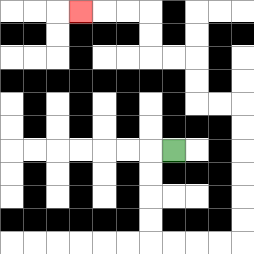{'start': '[7, 6]', 'end': '[3, 0]', 'path_directions': 'L,D,D,D,D,R,R,R,R,U,U,U,U,U,U,L,L,U,U,L,L,U,U,L,L,L', 'path_coordinates': '[[7, 6], [6, 6], [6, 7], [6, 8], [6, 9], [6, 10], [7, 10], [8, 10], [9, 10], [10, 10], [10, 9], [10, 8], [10, 7], [10, 6], [10, 5], [10, 4], [9, 4], [8, 4], [8, 3], [8, 2], [7, 2], [6, 2], [6, 1], [6, 0], [5, 0], [4, 0], [3, 0]]'}